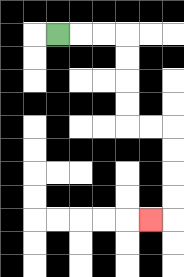{'start': '[2, 1]', 'end': '[6, 9]', 'path_directions': 'R,R,R,D,D,D,D,R,R,D,D,D,D,L', 'path_coordinates': '[[2, 1], [3, 1], [4, 1], [5, 1], [5, 2], [5, 3], [5, 4], [5, 5], [6, 5], [7, 5], [7, 6], [7, 7], [7, 8], [7, 9], [6, 9]]'}